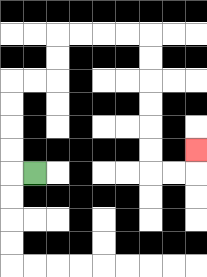{'start': '[1, 7]', 'end': '[8, 6]', 'path_directions': 'L,U,U,U,U,R,R,U,U,R,R,R,R,D,D,D,D,D,D,R,R,U', 'path_coordinates': '[[1, 7], [0, 7], [0, 6], [0, 5], [0, 4], [0, 3], [1, 3], [2, 3], [2, 2], [2, 1], [3, 1], [4, 1], [5, 1], [6, 1], [6, 2], [6, 3], [6, 4], [6, 5], [6, 6], [6, 7], [7, 7], [8, 7], [8, 6]]'}